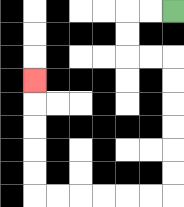{'start': '[7, 0]', 'end': '[1, 3]', 'path_directions': 'L,L,D,D,R,R,D,D,D,D,D,D,L,L,L,L,L,L,U,U,U,U,U', 'path_coordinates': '[[7, 0], [6, 0], [5, 0], [5, 1], [5, 2], [6, 2], [7, 2], [7, 3], [7, 4], [7, 5], [7, 6], [7, 7], [7, 8], [6, 8], [5, 8], [4, 8], [3, 8], [2, 8], [1, 8], [1, 7], [1, 6], [1, 5], [1, 4], [1, 3]]'}